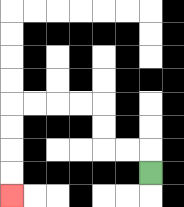{'start': '[6, 7]', 'end': '[0, 8]', 'path_directions': 'U,L,L,U,U,L,L,L,L,D,D,D,D', 'path_coordinates': '[[6, 7], [6, 6], [5, 6], [4, 6], [4, 5], [4, 4], [3, 4], [2, 4], [1, 4], [0, 4], [0, 5], [0, 6], [0, 7], [0, 8]]'}